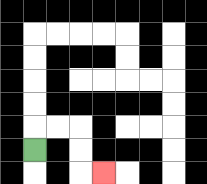{'start': '[1, 6]', 'end': '[4, 7]', 'path_directions': 'U,R,R,D,D,R', 'path_coordinates': '[[1, 6], [1, 5], [2, 5], [3, 5], [3, 6], [3, 7], [4, 7]]'}